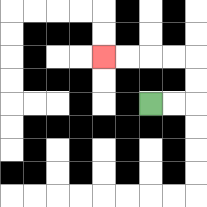{'start': '[6, 4]', 'end': '[4, 2]', 'path_directions': 'R,R,U,U,L,L,L,L', 'path_coordinates': '[[6, 4], [7, 4], [8, 4], [8, 3], [8, 2], [7, 2], [6, 2], [5, 2], [4, 2]]'}